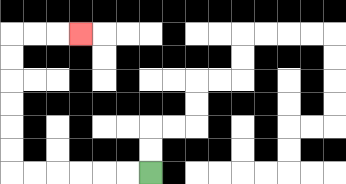{'start': '[6, 7]', 'end': '[3, 1]', 'path_directions': 'L,L,L,L,L,L,U,U,U,U,U,U,R,R,R', 'path_coordinates': '[[6, 7], [5, 7], [4, 7], [3, 7], [2, 7], [1, 7], [0, 7], [0, 6], [0, 5], [0, 4], [0, 3], [0, 2], [0, 1], [1, 1], [2, 1], [3, 1]]'}